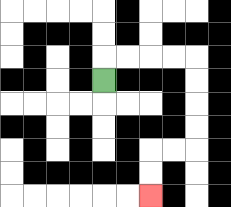{'start': '[4, 3]', 'end': '[6, 8]', 'path_directions': 'U,R,R,R,R,D,D,D,D,L,L,D,D', 'path_coordinates': '[[4, 3], [4, 2], [5, 2], [6, 2], [7, 2], [8, 2], [8, 3], [8, 4], [8, 5], [8, 6], [7, 6], [6, 6], [6, 7], [6, 8]]'}